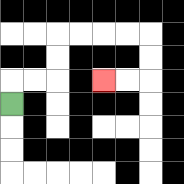{'start': '[0, 4]', 'end': '[4, 3]', 'path_directions': 'U,R,R,U,U,R,R,R,R,D,D,L,L', 'path_coordinates': '[[0, 4], [0, 3], [1, 3], [2, 3], [2, 2], [2, 1], [3, 1], [4, 1], [5, 1], [6, 1], [6, 2], [6, 3], [5, 3], [4, 3]]'}